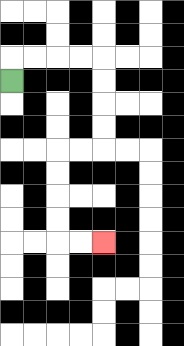{'start': '[0, 3]', 'end': '[4, 10]', 'path_directions': 'U,R,R,R,R,D,D,D,D,L,L,D,D,D,D,R,R', 'path_coordinates': '[[0, 3], [0, 2], [1, 2], [2, 2], [3, 2], [4, 2], [4, 3], [4, 4], [4, 5], [4, 6], [3, 6], [2, 6], [2, 7], [2, 8], [2, 9], [2, 10], [3, 10], [4, 10]]'}